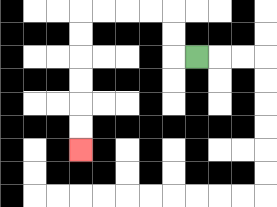{'start': '[8, 2]', 'end': '[3, 6]', 'path_directions': 'L,U,U,L,L,L,L,D,D,D,D,D,D', 'path_coordinates': '[[8, 2], [7, 2], [7, 1], [7, 0], [6, 0], [5, 0], [4, 0], [3, 0], [3, 1], [3, 2], [3, 3], [3, 4], [3, 5], [3, 6]]'}